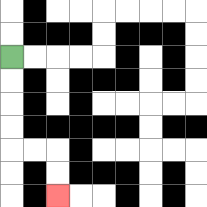{'start': '[0, 2]', 'end': '[2, 8]', 'path_directions': 'D,D,D,D,R,R,D,D', 'path_coordinates': '[[0, 2], [0, 3], [0, 4], [0, 5], [0, 6], [1, 6], [2, 6], [2, 7], [2, 8]]'}